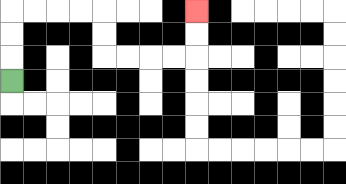{'start': '[0, 3]', 'end': '[8, 0]', 'path_directions': 'U,U,U,R,R,R,R,D,D,R,R,R,R,U,U', 'path_coordinates': '[[0, 3], [0, 2], [0, 1], [0, 0], [1, 0], [2, 0], [3, 0], [4, 0], [4, 1], [4, 2], [5, 2], [6, 2], [7, 2], [8, 2], [8, 1], [8, 0]]'}